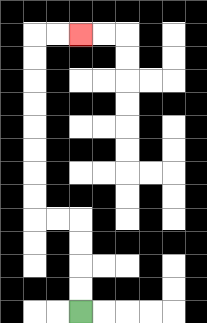{'start': '[3, 13]', 'end': '[3, 1]', 'path_directions': 'U,U,U,U,L,L,U,U,U,U,U,U,U,U,R,R', 'path_coordinates': '[[3, 13], [3, 12], [3, 11], [3, 10], [3, 9], [2, 9], [1, 9], [1, 8], [1, 7], [1, 6], [1, 5], [1, 4], [1, 3], [1, 2], [1, 1], [2, 1], [3, 1]]'}